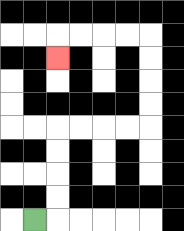{'start': '[1, 9]', 'end': '[2, 2]', 'path_directions': 'R,U,U,U,U,R,R,R,R,U,U,U,U,L,L,L,L,D', 'path_coordinates': '[[1, 9], [2, 9], [2, 8], [2, 7], [2, 6], [2, 5], [3, 5], [4, 5], [5, 5], [6, 5], [6, 4], [6, 3], [6, 2], [6, 1], [5, 1], [4, 1], [3, 1], [2, 1], [2, 2]]'}